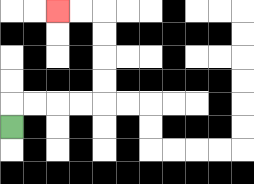{'start': '[0, 5]', 'end': '[2, 0]', 'path_directions': 'U,R,R,R,R,U,U,U,U,L,L', 'path_coordinates': '[[0, 5], [0, 4], [1, 4], [2, 4], [3, 4], [4, 4], [4, 3], [4, 2], [4, 1], [4, 0], [3, 0], [2, 0]]'}